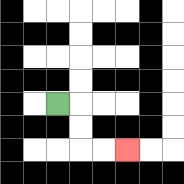{'start': '[2, 4]', 'end': '[5, 6]', 'path_directions': 'R,D,D,R,R', 'path_coordinates': '[[2, 4], [3, 4], [3, 5], [3, 6], [4, 6], [5, 6]]'}